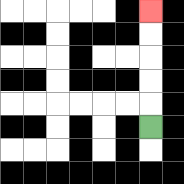{'start': '[6, 5]', 'end': '[6, 0]', 'path_directions': 'U,U,U,U,U', 'path_coordinates': '[[6, 5], [6, 4], [6, 3], [6, 2], [6, 1], [6, 0]]'}